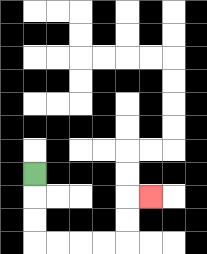{'start': '[1, 7]', 'end': '[6, 8]', 'path_directions': 'D,D,D,R,R,R,R,U,U,R', 'path_coordinates': '[[1, 7], [1, 8], [1, 9], [1, 10], [2, 10], [3, 10], [4, 10], [5, 10], [5, 9], [5, 8], [6, 8]]'}